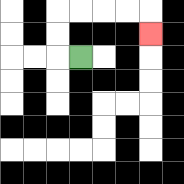{'start': '[3, 2]', 'end': '[6, 1]', 'path_directions': 'L,U,U,R,R,R,R,D', 'path_coordinates': '[[3, 2], [2, 2], [2, 1], [2, 0], [3, 0], [4, 0], [5, 0], [6, 0], [6, 1]]'}